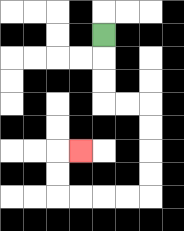{'start': '[4, 1]', 'end': '[3, 6]', 'path_directions': 'D,D,D,R,R,D,D,D,D,L,L,L,L,U,U,R', 'path_coordinates': '[[4, 1], [4, 2], [4, 3], [4, 4], [5, 4], [6, 4], [6, 5], [6, 6], [6, 7], [6, 8], [5, 8], [4, 8], [3, 8], [2, 8], [2, 7], [2, 6], [3, 6]]'}